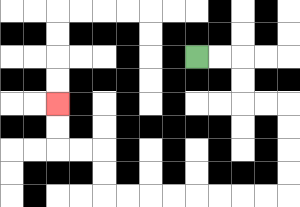{'start': '[8, 2]', 'end': '[2, 4]', 'path_directions': 'R,R,D,D,R,R,D,D,D,D,L,L,L,L,L,L,L,L,U,U,L,L,U,U', 'path_coordinates': '[[8, 2], [9, 2], [10, 2], [10, 3], [10, 4], [11, 4], [12, 4], [12, 5], [12, 6], [12, 7], [12, 8], [11, 8], [10, 8], [9, 8], [8, 8], [7, 8], [6, 8], [5, 8], [4, 8], [4, 7], [4, 6], [3, 6], [2, 6], [2, 5], [2, 4]]'}